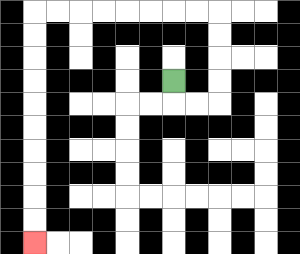{'start': '[7, 3]', 'end': '[1, 10]', 'path_directions': 'D,R,R,U,U,U,U,L,L,L,L,L,L,L,L,D,D,D,D,D,D,D,D,D,D', 'path_coordinates': '[[7, 3], [7, 4], [8, 4], [9, 4], [9, 3], [9, 2], [9, 1], [9, 0], [8, 0], [7, 0], [6, 0], [5, 0], [4, 0], [3, 0], [2, 0], [1, 0], [1, 1], [1, 2], [1, 3], [1, 4], [1, 5], [1, 6], [1, 7], [1, 8], [1, 9], [1, 10]]'}